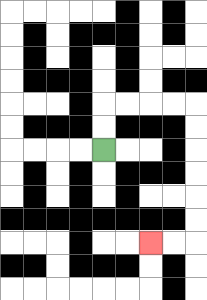{'start': '[4, 6]', 'end': '[6, 10]', 'path_directions': 'U,U,R,R,R,R,D,D,D,D,D,D,L,L', 'path_coordinates': '[[4, 6], [4, 5], [4, 4], [5, 4], [6, 4], [7, 4], [8, 4], [8, 5], [8, 6], [8, 7], [8, 8], [8, 9], [8, 10], [7, 10], [6, 10]]'}